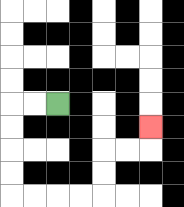{'start': '[2, 4]', 'end': '[6, 5]', 'path_directions': 'L,L,D,D,D,D,R,R,R,R,U,U,R,R,U', 'path_coordinates': '[[2, 4], [1, 4], [0, 4], [0, 5], [0, 6], [0, 7], [0, 8], [1, 8], [2, 8], [3, 8], [4, 8], [4, 7], [4, 6], [5, 6], [6, 6], [6, 5]]'}